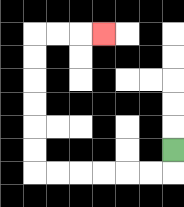{'start': '[7, 6]', 'end': '[4, 1]', 'path_directions': 'D,L,L,L,L,L,L,U,U,U,U,U,U,R,R,R', 'path_coordinates': '[[7, 6], [7, 7], [6, 7], [5, 7], [4, 7], [3, 7], [2, 7], [1, 7], [1, 6], [1, 5], [1, 4], [1, 3], [1, 2], [1, 1], [2, 1], [3, 1], [4, 1]]'}